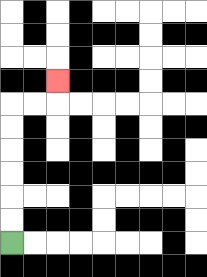{'start': '[0, 10]', 'end': '[2, 3]', 'path_directions': 'U,U,U,U,U,U,R,R,U', 'path_coordinates': '[[0, 10], [0, 9], [0, 8], [0, 7], [0, 6], [0, 5], [0, 4], [1, 4], [2, 4], [2, 3]]'}